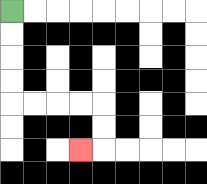{'start': '[0, 0]', 'end': '[3, 6]', 'path_directions': 'D,D,D,D,R,R,R,R,D,D,L', 'path_coordinates': '[[0, 0], [0, 1], [0, 2], [0, 3], [0, 4], [1, 4], [2, 4], [3, 4], [4, 4], [4, 5], [4, 6], [3, 6]]'}